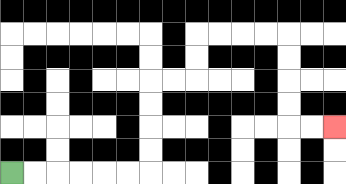{'start': '[0, 7]', 'end': '[14, 5]', 'path_directions': 'R,R,R,R,R,R,U,U,U,U,R,R,U,U,R,R,R,R,D,D,D,D,R,R', 'path_coordinates': '[[0, 7], [1, 7], [2, 7], [3, 7], [4, 7], [5, 7], [6, 7], [6, 6], [6, 5], [6, 4], [6, 3], [7, 3], [8, 3], [8, 2], [8, 1], [9, 1], [10, 1], [11, 1], [12, 1], [12, 2], [12, 3], [12, 4], [12, 5], [13, 5], [14, 5]]'}